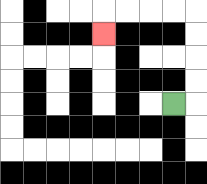{'start': '[7, 4]', 'end': '[4, 1]', 'path_directions': 'R,U,U,U,U,L,L,L,L,D', 'path_coordinates': '[[7, 4], [8, 4], [8, 3], [8, 2], [8, 1], [8, 0], [7, 0], [6, 0], [5, 0], [4, 0], [4, 1]]'}